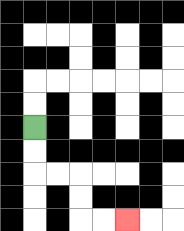{'start': '[1, 5]', 'end': '[5, 9]', 'path_directions': 'D,D,R,R,D,D,R,R', 'path_coordinates': '[[1, 5], [1, 6], [1, 7], [2, 7], [3, 7], [3, 8], [3, 9], [4, 9], [5, 9]]'}